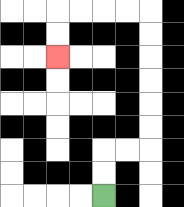{'start': '[4, 8]', 'end': '[2, 2]', 'path_directions': 'U,U,R,R,U,U,U,U,U,U,L,L,L,L,D,D', 'path_coordinates': '[[4, 8], [4, 7], [4, 6], [5, 6], [6, 6], [6, 5], [6, 4], [6, 3], [6, 2], [6, 1], [6, 0], [5, 0], [4, 0], [3, 0], [2, 0], [2, 1], [2, 2]]'}